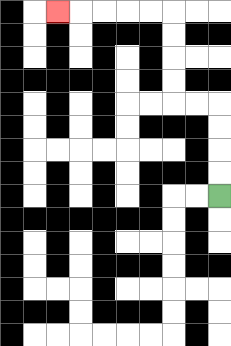{'start': '[9, 8]', 'end': '[2, 0]', 'path_directions': 'U,U,U,U,L,L,U,U,U,U,L,L,L,L,L', 'path_coordinates': '[[9, 8], [9, 7], [9, 6], [9, 5], [9, 4], [8, 4], [7, 4], [7, 3], [7, 2], [7, 1], [7, 0], [6, 0], [5, 0], [4, 0], [3, 0], [2, 0]]'}